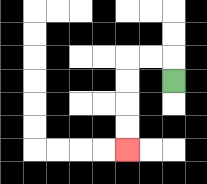{'start': '[7, 3]', 'end': '[5, 6]', 'path_directions': 'U,L,L,D,D,D,D', 'path_coordinates': '[[7, 3], [7, 2], [6, 2], [5, 2], [5, 3], [5, 4], [5, 5], [5, 6]]'}